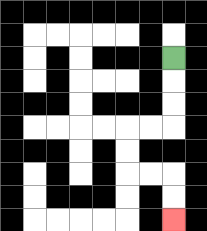{'start': '[7, 2]', 'end': '[7, 9]', 'path_directions': 'D,D,D,L,L,D,D,R,R,D,D', 'path_coordinates': '[[7, 2], [7, 3], [7, 4], [7, 5], [6, 5], [5, 5], [5, 6], [5, 7], [6, 7], [7, 7], [7, 8], [7, 9]]'}